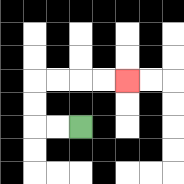{'start': '[3, 5]', 'end': '[5, 3]', 'path_directions': 'L,L,U,U,R,R,R,R', 'path_coordinates': '[[3, 5], [2, 5], [1, 5], [1, 4], [1, 3], [2, 3], [3, 3], [4, 3], [5, 3]]'}